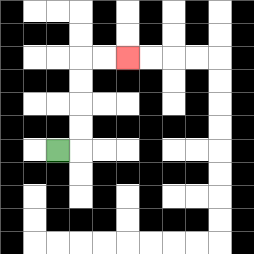{'start': '[2, 6]', 'end': '[5, 2]', 'path_directions': 'R,U,U,U,U,R,R', 'path_coordinates': '[[2, 6], [3, 6], [3, 5], [3, 4], [3, 3], [3, 2], [4, 2], [5, 2]]'}